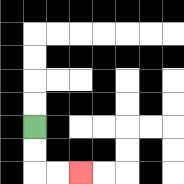{'start': '[1, 5]', 'end': '[3, 7]', 'path_directions': 'D,D,R,R', 'path_coordinates': '[[1, 5], [1, 6], [1, 7], [2, 7], [3, 7]]'}